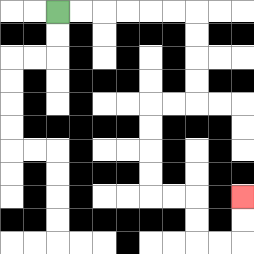{'start': '[2, 0]', 'end': '[10, 8]', 'path_directions': 'R,R,R,R,R,R,D,D,D,D,L,L,D,D,D,D,R,R,D,D,R,R,U,U', 'path_coordinates': '[[2, 0], [3, 0], [4, 0], [5, 0], [6, 0], [7, 0], [8, 0], [8, 1], [8, 2], [8, 3], [8, 4], [7, 4], [6, 4], [6, 5], [6, 6], [6, 7], [6, 8], [7, 8], [8, 8], [8, 9], [8, 10], [9, 10], [10, 10], [10, 9], [10, 8]]'}